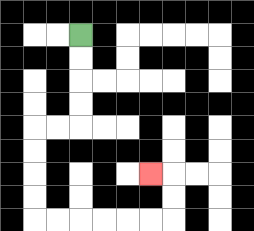{'start': '[3, 1]', 'end': '[6, 7]', 'path_directions': 'D,D,D,D,L,L,D,D,D,D,R,R,R,R,R,R,U,U,L', 'path_coordinates': '[[3, 1], [3, 2], [3, 3], [3, 4], [3, 5], [2, 5], [1, 5], [1, 6], [1, 7], [1, 8], [1, 9], [2, 9], [3, 9], [4, 9], [5, 9], [6, 9], [7, 9], [7, 8], [7, 7], [6, 7]]'}